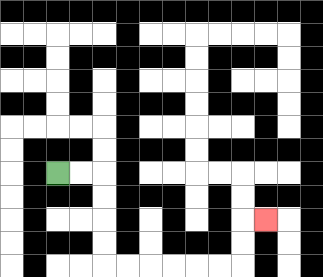{'start': '[2, 7]', 'end': '[11, 9]', 'path_directions': 'R,R,D,D,D,D,R,R,R,R,R,R,U,U,R', 'path_coordinates': '[[2, 7], [3, 7], [4, 7], [4, 8], [4, 9], [4, 10], [4, 11], [5, 11], [6, 11], [7, 11], [8, 11], [9, 11], [10, 11], [10, 10], [10, 9], [11, 9]]'}